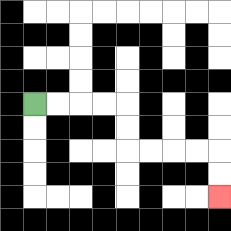{'start': '[1, 4]', 'end': '[9, 8]', 'path_directions': 'R,R,R,R,D,D,R,R,R,R,D,D', 'path_coordinates': '[[1, 4], [2, 4], [3, 4], [4, 4], [5, 4], [5, 5], [5, 6], [6, 6], [7, 6], [8, 6], [9, 6], [9, 7], [9, 8]]'}